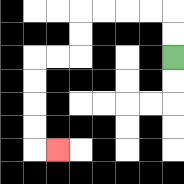{'start': '[7, 2]', 'end': '[2, 6]', 'path_directions': 'U,U,L,L,L,L,D,D,L,L,D,D,D,D,R', 'path_coordinates': '[[7, 2], [7, 1], [7, 0], [6, 0], [5, 0], [4, 0], [3, 0], [3, 1], [3, 2], [2, 2], [1, 2], [1, 3], [1, 4], [1, 5], [1, 6], [2, 6]]'}